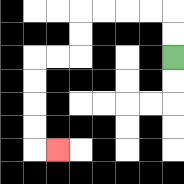{'start': '[7, 2]', 'end': '[2, 6]', 'path_directions': 'U,U,L,L,L,L,D,D,L,L,D,D,D,D,R', 'path_coordinates': '[[7, 2], [7, 1], [7, 0], [6, 0], [5, 0], [4, 0], [3, 0], [3, 1], [3, 2], [2, 2], [1, 2], [1, 3], [1, 4], [1, 5], [1, 6], [2, 6]]'}